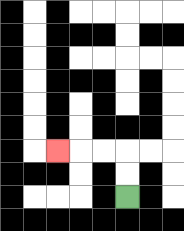{'start': '[5, 8]', 'end': '[2, 6]', 'path_directions': 'U,U,L,L,L', 'path_coordinates': '[[5, 8], [5, 7], [5, 6], [4, 6], [3, 6], [2, 6]]'}